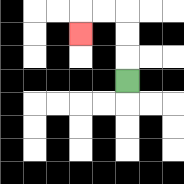{'start': '[5, 3]', 'end': '[3, 1]', 'path_directions': 'U,U,U,L,L,D', 'path_coordinates': '[[5, 3], [5, 2], [5, 1], [5, 0], [4, 0], [3, 0], [3, 1]]'}